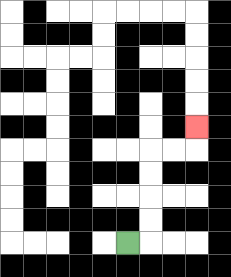{'start': '[5, 10]', 'end': '[8, 5]', 'path_directions': 'R,U,U,U,U,R,R,U', 'path_coordinates': '[[5, 10], [6, 10], [6, 9], [6, 8], [6, 7], [6, 6], [7, 6], [8, 6], [8, 5]]'}